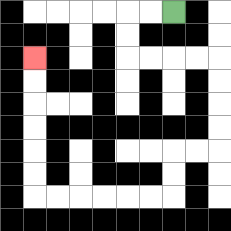{'start': '[7, 0]', 'end': '[1, 2]', 'path_directions': 'L,L,D,D,R,R,R,R,D,D,D,D,L,L,D,D,L,L,L,L,L,L,U,U,U,U,U,U', 'path_coordinates': '[[7, 0], [6, 0], [5, 0], [5, 1], [5, 2], [6, 2], [7, 2], [8, 2], [9, 2], [9, 3], [9, 4], [9, 5], [9, 6], [8, 6], [7, 6], [7, 7], [7, 8], [6, 8], [5, 8], [4, 8], [3, 8], [2, 8], [1, 8], [1, 7], [1, 6], [1, 5], [1, 4], [1, 3], [1, 2]]'}